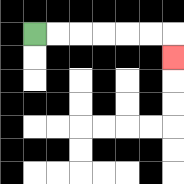{'start': '[1, 1]', 'end': '[7, 2]', 'path_directions': 'R,R,R,R,R,R,D', 'path_coordinates': '[[1, 1], [2, 1], [3, 1], [4, 1], [5, 1], [6, 1], [7, 1], [7, 2]]'}